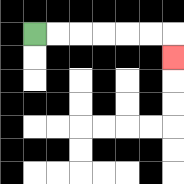{'start': '[1, 1]', 'end': '[7, 2]', 'path_directions': 'R,R,R,R,R,R,D', 'path_coordinates': '[[1, 1], [2, 1], [3, 1], [4, 1], [5, 1], [6, 1], [7, 1], [7, 2]]'}